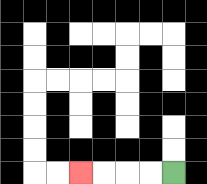{'start': '[7, 7]', 'end': '[3, 7]', 'path_directions': 'L,L,L,L', 'path_coordinates': '[[7, 7], [6, 7], [5, 7], [4, 7], [3, 7]]'}